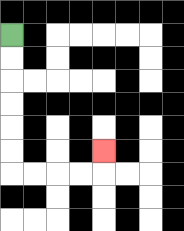{'start': '[0, 1]', 'end': '[4, 6]', 'path_directions': 'D,D,D,D,D,D,R,R,R,R,U', 'path_coordinates': '[[0, 1], [0, 2], [0, 3], [0, 4], [0, 5], [0, 6], [0, 7], [1, 7], [2, 7], [3, 7], [4, 7], [4, 6]]'}